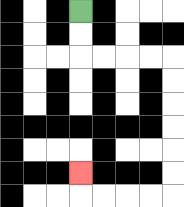{'start': '[3, 0]', 'end': '[3, 7]', 'path_directions': 'D,D,R,R,R,R,D,D,D,D,D,D,L,L,L,L,U', 'path_coordinates': '[[3, 0], [3, 1], [3, 2], [4, 2], [5, 2], [6, 2], [7, 2], [7, 3], [7, 4], [7, 5], [7, 6], [7, 7], [7, 8], [6, 8], [5, 8], [4, 8], [3, 8], [3, 7]]'}